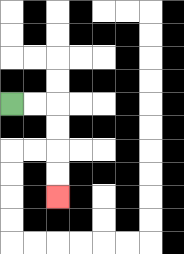{'start': '[0, 4]', 'end': '[2, 8]', 'path_directions': 'R,R,D,D,D,D', 'path_coordinates': '[[0, 4], [1, 4], [2, 4], [2, 5], [2, 6], [2, 7], [2, 8]]'}